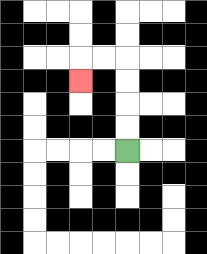{'start': '[5, 6]', 'end': '[3, 3]', 'path_directions': 'U,U,U,U,L,L,D', 'path_coordinates': '[[5, 6], [5, 5], [5, 4], [5, 3], [5, 2], [4, 2], [3, 2], [3, 3]]'}